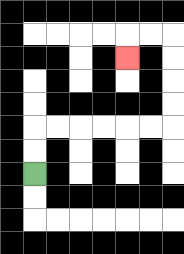{'start': '[1, 7]', 'end': '[5, 2]', 'path_directions': 'U,U,R,R,R,R,R,R,U,U,U,U,L,L,D', 'path_coordinates': '[[1, 7], [1, 6], [1, 5], [2, 5], [3, 5], [4, 5], [5, 5], [6, 5], [7, 5], [7, 4], [7, 3], [7, 2], [7, 1], [6, 1], [5, 1], [5, 2]]'}